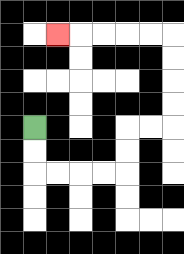{'start': '[1, 5]', 'end': '[2, 1]', 'path_directions': 'D,D,R,R,R,R,U,U,R,R,U,U,U,U,L,L,L,L,L', 'path_coordinates': '[[1, 5], [1, 6], [1, 7], [2, 7], [3, 7], [4, 7], [5, 7], [5, 6], [5, 5], [6, 5], [7, 5], [7, 4], [7, 3], [7, 2], [7, 1], [6, 1], [5, 1], [4, 1], [3, 1], [2, 1]]'}